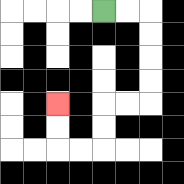{'start': '[4, 0]', 'end': '[2, 4]', 'path_directions': 'R,R,D,D,D,D,L,L,D,D,L,L,U,U', 'path_coordinates': '[[4, 0], [5, 0], [6, 0], [6, 1], [6, 2], [6, 3], [6, 4], [5, 4], [4, 4], [4, 5], [4, 6], [3, 6], [2, 6], [2, 5], [2, 4]]'}